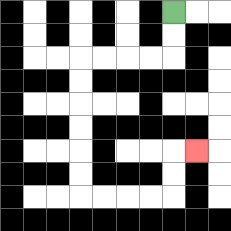{'start': '[7, 0]', 'end': '[8, 6]', 'path_directions': 'D,D,L,L,L,L,D,D,D,D,D,D,R,R,R,R,U,U,R', 'path_coordinates': '[[7, 0], [7, 1], [7, 2], [6, 2], [5, 2], [4, 2], [3, 2], [3, 3], [3, 4], [3, 5], [3, 6], [3, 7], [3, 8], [4, 8], [5, 8], [6, 8], [7, 8], [7, 7], [7, 6], [8, 6]]'}